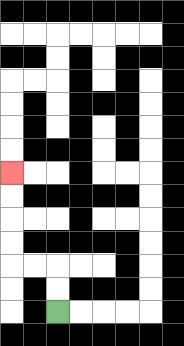{'start': '[2, 13]', 'end': '[0, 7]', 'path_directions': 'U,U,L,L,U,U,U,U', 'path_coordinates': '[[2, 13], [2, 12], [2, 11], [1, 11], [0, 11], [0, 10], [0, 9], [0, 8], [0, 7]]'}